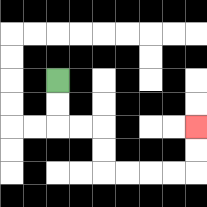{'start': '[2, 3]', 'end': '[8, 5]', 'path_directions': 'D,D,R,R,D,D,R,R,R,R,U,U', 'path_coordinates': '[[2, 3], [2, 4], [2, 5], [3, 5], [4, 5], [4, 6], [4, 7], [5, 7], [6, 7], [7, 7], [8, 7], [8, 6], [8, 5]]'}